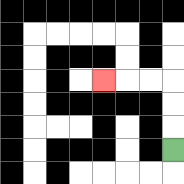{'start': '[7, 6]', 'end': '[4, 3]', 'path_directions': 'U,U,U,L,L,L', 'path_coordinates': '[[7, 6], [7, 5], [7, 4], [7, 3], [6, 3], [5, 3], [4, 3]]'}